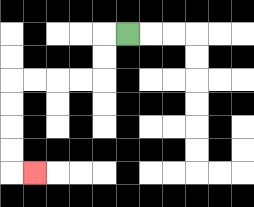{'start': '[5, 1]', 'end': '[1, 7]', 'path_directions': 'L,D,D,L,L,L,L,D,D,D,D,R', 'path_coordinates': '[[5, 1], [4, 1], [4, 2], [4, 3], [3, 3], [2, 3], [1, 3], [0, 3], [0, 4], [0, 5], [0, 6], [0, 7], [1, 7]]'}